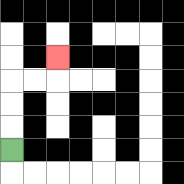{'start': '[0, 6]', 'end': '[2, 2]', 'path_directions': 'U,U,U,R,R,U', 'path_coordinates': '[[0, 6], [0, 5], [0, 4], [0, 3], [1, 3], [2, 3], [2, 2]]'}